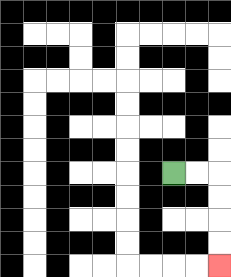{'start': '[7, 7]', 'end': '[9, 11]', 'path_directions': 'R,R,D,D,D,D', 'path_coordinates': '[[7, 7], [8, 7], [9, 7], [9, 8], [9, 9], [9, 10], [9, 11]]'}